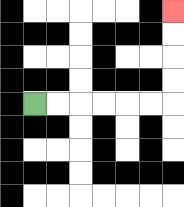{'start': '[1, 4]', 'end': '[7, 0]', 'path_directions': 'R,R,R,R,R,R,U,U,U,U', 'path_coordinates': '[[1, 4], [2, 4], [3, 4], [4, 4], [5, 4], [6, 4], [7, 4], [7, 3], [7, 2], [7, 1], [7, 0]]'}